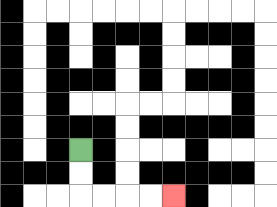{'start': '[3, 6]', 'end': '[7, 8]', 'path_directions': 'D,D,R,R,R,R', 'path_coordinates': '[[3, 6], [3, 7], [3, 8], [4, 8], [5, 8], [6, 8], [7, 8]]'}